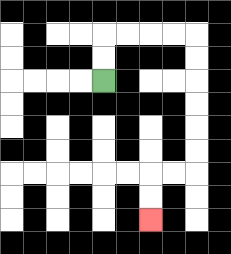{'start': '[4, 3]', 'end': '[6, 9]', 'path_directions': 'U,U,R,R,R,R,D,D,D,D,D,D,L,L,D,D', 'path_coordinates': '[[4, 3], [4, 2], [4, 1], [5, 1], [6, 1], [7, 1], [8, 1], [8, 2], [8, 3], [8, 4], [8, 5], [8, 6], [8, 7], [7, 7], [6, 7], [6, 8], [6, 9]]'}